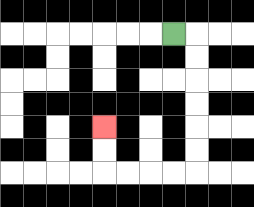{'start': '[7, 1]', 'end': '[4, 5]', 'path_directions': 'R,D,D,D,D,D,D,L,L,L,L,U,U', 'path_coordinates': '[[7, 1], [8, 1], [8, 2], [8, 3], [8, 4], [8, 5], [8, 6], [8, 7], [7, 7], [6, 7], [5, 7], [4, 7], [4, 6], [4, 5]]'}